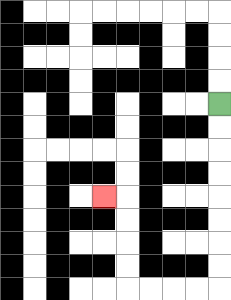{'start': '[9, 4]', 'end': '[4, 8]', 'path_directions': 'D,D,D,D,D,D,D,D,L,L,L,L,U,U,U,U,L', 'path_coordinates': '[[9, 4], [9, 5], [9, 6], [9, 7], [9, 8], [9, 9], [9, 10], [9, 11], [9, 12], [8, 12], [7, 12], [6, 12], [5, 12], [5, 11], [5, 10], [5, 9], [5, 8], [4, 8]]'}